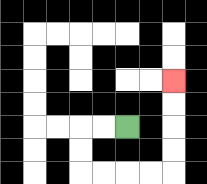{'start': '[5, 5]', 'end': '[7, 3]', 'path_directions': 'L,L,D,D,R,R,R,R,U,U,U,U', 'path_coordinates': '[[5, 5], [4, 5], [3, 5], [3, 6], [3, 7], [4, 7], [5, 7], [6, 7], [7, 7], [7, 6], [7, 5], [7, 4], [7, 3]]'}